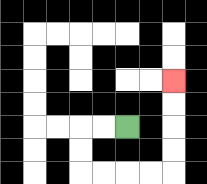{'start': '[5, 5]', 'end': '[7, 3]', 'path_directions': 'L,L,D,D,R,R,R,R,U,U,U,U', 'path_coordinates': '[[5, 5], [4, 5], [3, 5], [3, 6], [3, 7], [4, 7], [5, 7], [6, 7], [7, 7], [7, 6], [7, 5], [7, 4], [7, 3]]'}